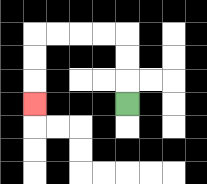{'start': '[5, 4]', 'end': '[1, 4]', 'path_directions': 'U,U,U,L,L,L,L,D,D,D', 'path_coordinates': '[[5, 4], [5, 3], [5, 2], [5, 1], [4, 1], [3, 1], [2, 1], [1, 1], [1, 2], [1, 3], [1, 4]]'}